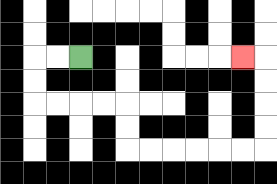{'start': '[3, 2]', 'end': '[10, 2]', 'path_directions': 'L,L,D,D,R,R,R,R,D,D,R,R,R,R,R,R,U,U,U,U,L', 'path_coordinates': '[[3, 2], [2, 2], [1, 2], [1, 3], [1, 4], [2, 4], [3, 4], [4, 4], [5, 4], [5, 5], [5, 6], [6, 6], [7, 6], [8, 6], [9, 6], [10, 6], [11, 6], [11, 5], [11, 4], [11, 3], [11, 2], [10, 2]]'}